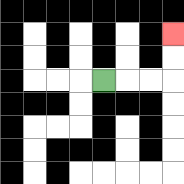{'start': '[4, 3]', 'end': '[7, 1]', 'path_directions': 'R,R,R,U,U', 'path_coordinates': '[[4, 3], [5, 3], [6, 3], [7, 3], [7, 2], [7, 1]]'}